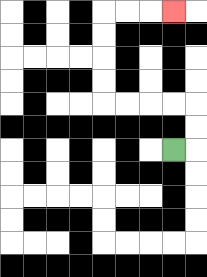{'start': '[7, 6]', 'end': '[7, 0]', 'path_directions': 'R,U,U,L,L,L,L,U,U,U,U,R,R,R', 'path_coordinates': '[[7, 6], [8, 6], [8, 5], [8, 4], [7, 4], [6, 4], [5, 4], [4, 4], [4, 3], [4, 2], [4, 1], [4, 0], [5, 0], [6, 0], [7, 0]]'}